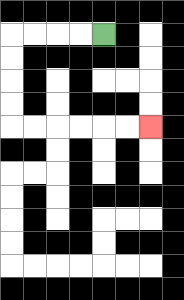{'start': '[4, 1]', 'end': '[6, 5]', 'path_directions': 'L,L,L,L,D,D,D,D,R,R,R,R,R,R', 'path_coordinates': '[[4, 1], [3, 1], [2, 1], [1, 1], [0, 1], [0, 2], [0, 3], [0, 4], [0, 5], [1, 5], [2, 5], [3, 5], [4, 5], [5, 5], [6, 5]]'}